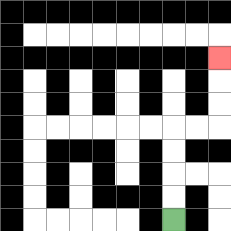{'start': '[7, 9]', 'end': '[9, 2]', 'path_directions': 'U,U,U,U,R,R,U,U,U', 'path_coordinates': '[[7, 9], [7, 8], [7, 7], [7, 6], [7, 5], [8, 5], [9, 5], [9, 4], [9, 3], [9, 2]]'}